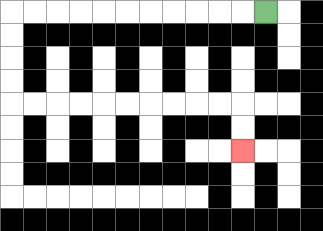{'start': '[11, 0]', 'end': '[10, 6]', 'path_directions': 'L,L,L,L,L,L,L,L,L,L,L,D,D,D,D,R,R,R,R,R,R,R,R,R,R,D,D', 'path_coordinates': '[[11, 0], [10, 0], [9, 0], [8, 0], [7, 0], [6, 0], [5, 0], [4, 0], [3, 0], [2, 0], [1, 0], [0, 0], [0, 1], [0, 2], [0, 3], [0, 4], [1, 4], [2, 4], [3, 4], [4, 4], [5, 4], [6, 4], [7, 4], [8, 4], [9, 4], [10, 4], [10, 5], [10, 6]]'}